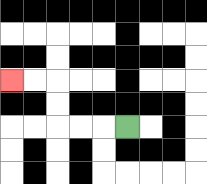{'start': '[5, 5]', 'end': '[0, 3]', 'path_directions': 'L,L,L,U,U,L,L', 'path_coordinates': '[[5, 5], [4, 5], [3, 5], [2, 5], [2, 4], [2, 3], [1, 3], [0, 3]]'}